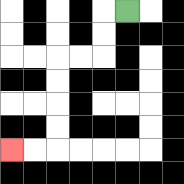{'start': '[5, 0]', 'end': '[0, 6]', 'path_directions': 'L,D,D,L,L,D,D,D,D,L,L', 'path_coordinates': '[[5, 0], [4, 0], [4, 1], [4, 2], [3, 2], [2, 2], [2, 3], [2, 4], [2, 5], [2, 6], [1, 6], [0, 6]]'}